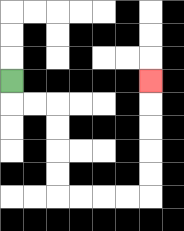{'start': '[0, 3]', 'end': '[6, 3]', 'path_directions': 'D,R,R,D,D,D,D,R,R,R,R,U,U,U,U,U', 'path_coordinates': '[[0, 3], [0, 4], [1, 4], [2, 4], [2, 5], [2, 6], [2, 7], [2, 8], [3, 8], [4, 8], [5, 8], [6, 8], [6, 7], [6, 6], [6, 5], [6, 4], [6, 3]]'}